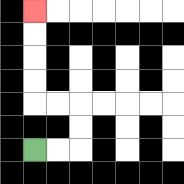{'start': '[1, 6]', 'end': '[1, 0]', 'path_directions': 'R,R,U,U,L,L,U,U,U,U', 'path_coordinates': '[[1, 6], [2, 6], [3, 6], [3, 5], [3, 4], [2, 4], [1, 4], [1, 3], [1, 2], [1, 1], [1, 0]]'}